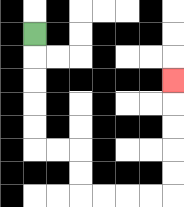{'start': '[1, 1]', 'end': '[7, 3]', 'path_directions': 'D,D,D,D,D,R,R,D,D,R,R,R,R,U,U,U,U,U', 'path_coordinates': '[[1, 1], [1, 2], [1, 3], [1, 4], [1, 5], [1, 6], [2, 6], [3, 6], [3, 7], [3, 8], [4, 8], [5, 8], [6, 8], [7, 8], [7, 7], [7, 6], [7, 5], [7, 4], [7, 3]]'}